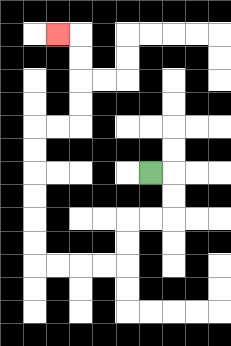{'start': '[6, 7]', 'end': '[2, 1]', 'path_directions': 'R,D,D,L,L,D,D,L,L,L,L,U,U,U,U,U,U,R,R,U,U,U,U,L', 'path_coordinates': '[[6, 7], [7, 7], [7, 8], [7, 9], [6, 9], [5, 9], [5, 10], [5, 11], [4, 11], [3, 11], [2, 11], [1, 11], [1, 10], [1, 9], [1, 8], [1, 7], [1, 6], [1, 5], [2, 5], [3, 5], [3, 4], [3, 3], [3, 2], [3, 1], [2, 1]]'}